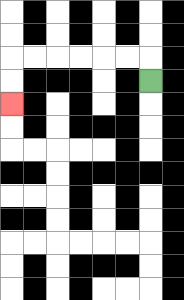{'start': '[6, 3]', 'end': '[0, 4]', 'path_directions': 'U,L,L,L,L,L,L,D,D', 'path_coordinates': '[[6, 3], [6, 2], [5, 2], [4, 2], [3, 2], [2, 2], [1, 2], [0, 2], [0, 3], [0, 4]]'}